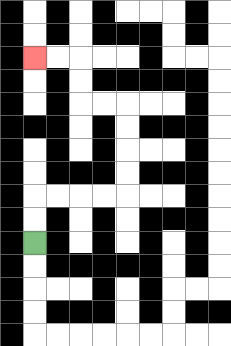{'start': '[1, 10]', 'end': '[1, 2]', 'path_directions': 'U,U,R,R,R,R,U,U,U,U,L,L,U,U,L,L', 'path_coordinates': '[[1, 10], [1, 9], [1, 8], [2, 8], [3, 8], [4, 8], [5, 8], [5, 7], [5, 6], [5, 5], [5, 4], [4, 4], [3, 4], [3, 3], [3, 2], [2, 2], [1, 2]]'}